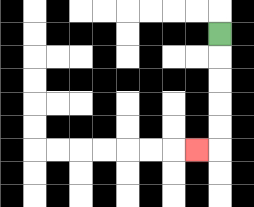{'start': '[9, 1]', 'end': '[8, 6]', 'path_directions': 'D,D,D,D,D,L', 'path_coordinates': '[[9, 1], [9, 2], [9, 3], [9, 4], [9, 5], [9, 6], [8, 6]]'}